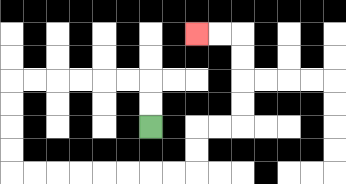{'start': '[6, 5]', 'end': '[8, 1]', 'path_directions': 'U,U,L,L,L,L,L,L,D,D,D,D,R,R,R,R,R,R,R,R,U,U,R,R,U,U,U,U,L,L', 'path_coordinates': '[[6, 5], [6, 4], [6, 3], [5, 3], [4, 3], [3, 3], [2, 3], [1, 3], [0, 3], [0, 4], [0, 5], [0, 6], [0, 7], [1, 7], [2, 7], [3, 7], [4, 7], [5, 7], [6, 7], [7, 7], [8, 7], [8, 6], [8, 5], [9, 5], [10, 5], [10, 4], [10, 3], [10, 2], [10, 1], [9, 1], [8, 1]]'}